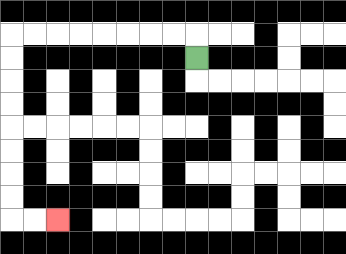{'start': '[8, 2]', 'end': '[2, 9]', 'path_directions': 'U,L,L,L,L,L,L,L,L,D,D,D,D,D,D,D,D,R,R', 'path_coordinates': '[[8, 2], [8, 1], [7, 1], [6, 1], [5, 1], [4, 1], [3, 1], [2, 1], [1, 1], [0, 1], [0, 2], [0, 3], [0, 4], [0, 5], [0, 6], [0, 7], [0, 8], [0, 9], [1, 9], [2, 9]]'}